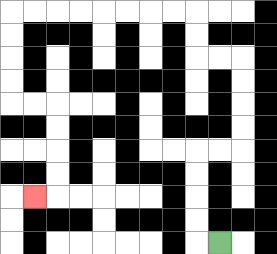{'start': '[9, 10]', 'end': '[1, 8]', 'path_directions': 'L,U,U,U,U,R,R,U,U,U,U,L,L,U,U,L,L,L,L,L,L,L,L,D,D,D,D,R,R,D,D,D,D,L', 'path_coordinates': '[[9, 10], [8, 10], [8, 9], [8, 8], [8, 7], [8, 6], [9, 6], [10, 6], [10, 5], [10, 4], [10, 3], [10, 2], [9, 2], [8, 2], [8, 1], [8, 0], [7, 0], [6, 0], [5, 0], [4, 0], [3, 0], [2, 0], [1, 0], [0, 0], [0, 1], [0, 2], [0, 3], [0, 4], [1, 4], [2, 4], [2, 5], [2, 6], [2, 7], [2, 8], [1, 8]]'}